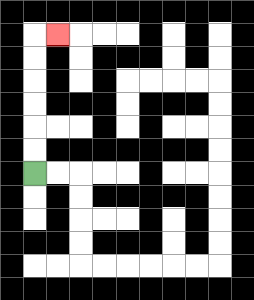{'start': '[1, 7]', 'end': '[2, 1]', 'path_directions': 'U,U,U,U,U,U,R', 'path_coordinates': '[[1, 7], [1, 6], [1, 5], [1, 4], [1, 3], [1, 2], [1, 1], [2, 1]]'}